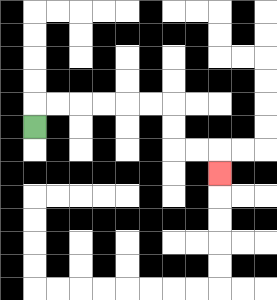{'start': '[1, 5]', 'end': '[9, 7]', 'path_directions': 'U,R,R,R,R,R,R,D,D,R,R,D', 'path_coordinates': '[[1, 5], [1, 4], [2, 4], [3, 4], [4, 4], [5, 4], [6, 4], [7, 4], [7, 5], [7, 6], [8, 6], [9, 6], [9, 7]]'}